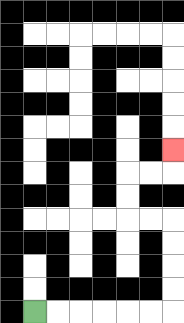{'start': '[1, 13]', 'end': '[7, 6]', 'path_directions': 'R,R,R,R,R,R,U,U,U,U,L,L,U,U,R,R,U', 'path_coordinates': '[[1, 13], [2, 13], [3, 13], [4, 13], [5, 13], [6, 13], [7, 13], [7, 12], [7, 11], [7, 10], [7, 9], [6, 9], [5, 9], [5, 8], [5, 7], [6, 7], [7, 7], [7, 6]]'}